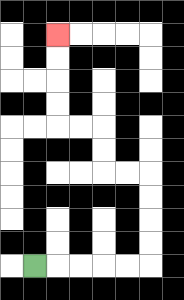{'start': '[1, 11]', 'end': '[2, 1]', 'path_directions': 'R,R,R,R,R,U,U,U,U,L,L,U,U,L,L,U,U,U,U', 'path_coordinates': '[[1, 11], [2, 11], [3, 11], [4, 11], [5, 11], [6, 11], [6, 10], [6, 9], [6, 8], [6, 7], [5, 7], [4, 7], [4, 6], [4, 5], [3, 5], [2, 5], [2, 4], [2, 3], [2, 2], [2, 1]]'}